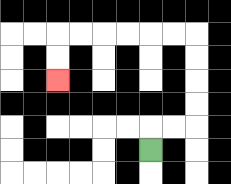{'start': '[6, 6]', 'end': '[2, 3]', 'path_directions': 'U,R,R,U,U,U,U,L,L,L,L,L,L,D,D', 'path_coordinates': '[[6, 6], [6, 5], [7, 5], [8, 5], [8, 4], [8, 3], [8, 2], [8, 1], [7, 1], [6, 1], [5, 1], [4, 1], [3, 1], [2, 1], [2, 2], [2, 3]]'}